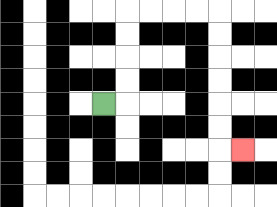{'start': '[4, 4]', 'end': '[10, 6]', 'path_directions': 'R,U,U,U,U,R,R,R,R,D,D,D,D,D,D,R', 'path_coordinates': '[[4, 4], [5, 4], [5, 3], [5, 2], [5, 1], [5, 0], [6, 0], [7, 0], [8, 0], [9, 0], [9, 1], [9, 2], [9, 3], [9, 4], [9, 5], [9, 6], [10, 6]]'}